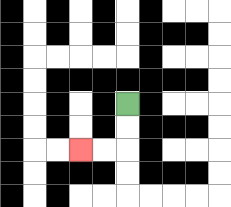{'start': '[5, 4]', 'end': '[3, 6]', 'path_directions': 'D,D,L,L', 'path_coordinates': '[[5, 4], [5, 5], [5, 6], [4, 6], [3, 6]]'}